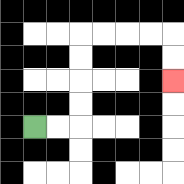{'start': '[1, 5]', 'end': '[7, 3]', 'path_directions': 'R,R,U,U,U,U,R,R,R,R,D,D', 'path_coordinates': '[[1, 5], [2, 5], [3, 5], [3, 4], [3, 3], [3, 2], [3, 1], [4, 1], [5, 1], [6, 1], [7, 1], [7, 2], [7, 3]]'}